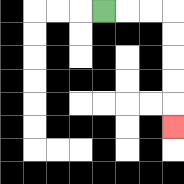{'start': '[4, 0]', 'end': '[7, 5]', 'path_directions': 'R,R,R,D,D,D,D,D', 'path_coordinates': '[[4, 0], [5, 0], [6, 0], [7, 0], [7, 1], [7, 2], [7, 3], [7, 4], [7, 5]]'}